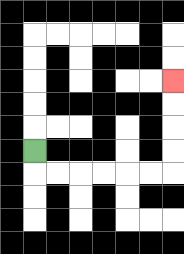{'start': '[1, 6]', 'end': '[7, 3]', 'path_directions': 'D,R,R,R,R,R,R,U,U,U,U', 'path_coordinates': '[[1, 6], [1, 7], [2, 7], [3, 7], [4, 7], [5, 7], [6, 7], [7, 7], [7, 6], [7, 5], [7, 4], [7, 3]]'}